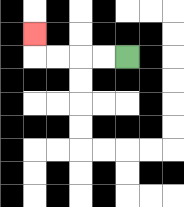{'start': '[5, 2]', 'end': '[1, 1]', 'path_directions': 'L,L,L,L,U', 'path_coordinates': '[[5, 2], [4, 2], [3, 2], [2, 2], [1, 2], [1, 1]]'}